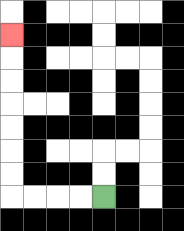{'start': '[4, 8]', 'end': '[0, 1]', 'path_directions': 'L,L,L,L,U,U,U,U,U,U,U', 'path_coordinates': '[[4, 8], [3, 8], [2, 8], [1, 8], [0, 8], [0, 7], [0, 6], [0, 5], [0, 4], [0, 3], [0, 2], [0, 1]]'}